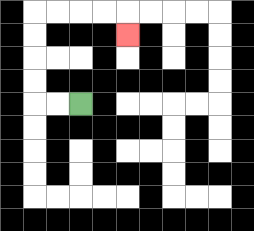{'start': '[3, 4]', 'end': '[5, 1]', 'path_directions': 'L,L,U,U,U,U,R,R,R,R,D', 'path_coordinates': '[[3, 4], [2, 4], [1, 4], [1, 3], [1, 2], [1, 1], [1, 0], [2, 0], [3, 0], [4, 0], [5, 0], [5, 1]]'}